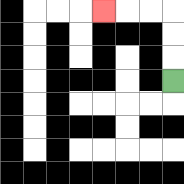{'start': '[7, 3]', 'end': '[4, 0]', 'path_directions': 'U,U,U,L,L,L', 'path_coordinates': '[[7, 3], [7, 2], [7, 1], [7, 0], [6, 0], [5, 0], [4, 0]]'}